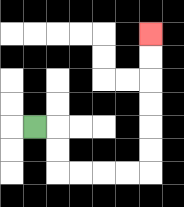{'start': '[1, 5]', 'end': '[6, 1]', 'path_directions': 'R,D,D,R,R,R,R,U,U,U,U,U,U', 'path_coordinates': '[[1, 5], [2, 5], [2, 6], [2, 7], [3, 7], [4, 7], [5, 7], [6, 7], [6, 6], [6, 5], [6, 4], [6, 3], [6, 2], [6, 1]]'}